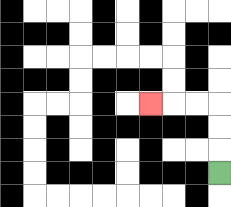{'start': '[9, 7]', 'end': '[6, 4]', 'path_directions': 'U,U,U,L,L,L', 'path_coordinates': '[[9, 7], [9, 6], [9, 5], [9, 4], [8, 4], [7, 4], [6, 4]]'}